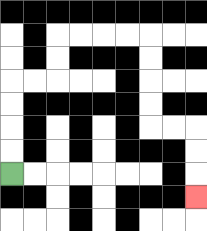{'start': '[0, 7]', 'end': '[8, 8]', 'path_directions': 'U,U,U,U,R,R,U,U,R,R,R,R,D,D,D,D,R,R,D,D,D', 'path_coordinates': '[[0, 7], [0, 6], [0, 5], [0, 4], [0, 3], [1, 3], [2, 3], [2, 2], [2, 1], [3, 1], [4, 1], [5, 1], [6, 1], [6, 2], [6, 3], [6, 4], [6, 5], [7, 5], [8, 5], [8, 6], [8, 7], [8, 8]]'}